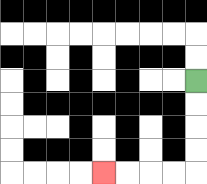{'start': '[8, 3]', 'end': '[4, 7]', 'path_directions': 'D,D,D,D,L,L,L,L', 'path_coordinates': '[[8, 3], [8, 4], [8, 5], [8, 6], [8, 7], [7, 7], [6, 7], [5, 7], [4, 7]]'}